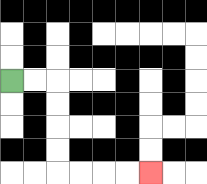{'start': '[0, 3]', 'end': '[6, 7]', 'path_directions': 'R,R,D,D,D,D,R,R,R,R', 'path_coordinates': '[[0, 3], [1, 3], [2, 3], [2, 4], [2, 5], [2, 6], [2, 7], [3, 7], [4, 7], [5, 7], [6, 7]]'}